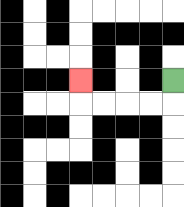{'start': '[7, 3]', 'end': '[3, 3]', 'path_directions': 'D,L,L,L,L,U', 'path_coordinates': '[[7, 3], [7, 4], [6, 4], [5, 4], [4, 4], [3, 4], [3, 3]]'}